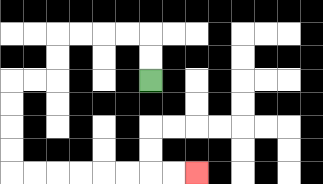{'start': '[6, 3]', 'end': '[8, 7]', 'path_directions': 'U,U,L,L,L,L,D,D,L,L,D,D,D,D,R,R,R,R,R,R,R,R', 'path_coordinates': '[[6, 3], [6, 2], [6, 1], [5, 1], [4, 1], [3, 1], [2, 1], [2, 2], [2, 3], [1, 3], [0, 3], [0, 4], [0, 5], [0, 6], [0, 7], [1, 7], [2, 7], [3, 7], [4, 7], [5, 7], [6, 7], [7, 7], [8, 7]]'}